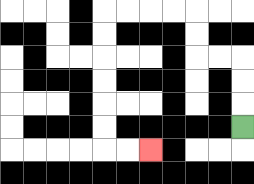{'start': '[10, 5]', 'end': '[6, 6]', 'path_directions': 'U,U,U,L,L,U,U,L,L,L,L,D,D,D,D,D,D,R,R', 'path_coordinates': '[[10, 5], [10, 4], [10, 3], [10, 2], [9, 2], [8, 2], [8, 1], [8, 0], [7, 0], [6, 0], [5, 0], [4, 0], [4, 1], [4, 2], [4, 3], [4, 4], [4, 5], [4, 6], [5, 6], [6, 6]]'}